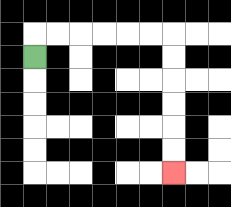{'start': '[1, 2]', 'end': '[7, 7]', 'path_directions': 'U,R,R,R,R,R,R,D,D,D,D,D,D', 'path_coordinates': '[[1, 2], [1, 1], [2, 1], [3, 1], [4, 1], [5, 1], [6, 1], [7, 1], [7, 2], [7, 3], [7, 4], [7, 5], [7, 6], [7, 7]]'}